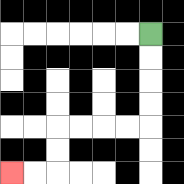{'start': '[6, 1]', 'end': '[0, 7]', 'path_directions': 'D,D,D,D,L,L,L,L,D,D,L,L', 'path_coordinates': '[[6, 1], [6, 2], [6, 3], [6, 4], [6, 5], [5, 5], [4, 5], [3, 5], [2, 5], [2, 6], [2, 7], [1, 7], [0, 7]]'}